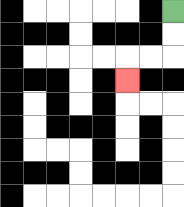{'start': '[7, 0]', 'end': '[5, 3]', 'path_directions': 'D,D,L,L,D', 'path_coordinates': '[[7, 0], [7, 1], [7, 2], [6, 2], [5, 2], [5, 3]]'}